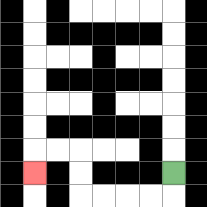{'start': '[7, 7]', 'end': '[1, 7]', 'path_directions': 'D,L,L,L,L,U,U,L,L,D', 'path_coordinates': '[[7, 7], [7, 8], [6, 8], [5, 8], [4, 8], [3, 8], [3, 7], [3, 6], [2, 6], [1, 6], [1, 7]]'}